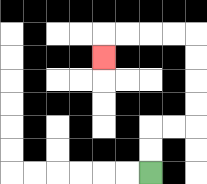{'start': '[6, 7]', 'end': '[4, 2]', 'path_directions': 'U,U,R,R,U,U,U,U,L,L,L,L,D', 'path_coordinates': '[[6, 7], [6, 6], [6, 5], [7, 5], [8, 5], [8, 4], [8, 3], [8, 2], [8, 1], [7, 1], [6, 1], [5, 1], [4, 1], [4, 2]]'}